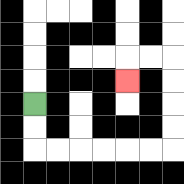{'start': '[1, 4]', 'end': '[5, 3]', 'path_directions': 'D,D,R,R,R,R,R,R,U,U,U,U,L,L,D', 'path_coordinates': '[[1, 4], [1, 5], [1, 6], [2, 6], [3, 6], [4, 6], [5, 6], [6, 6], [7, 6], [7, 5], [7, 4], [7, 3], [7, 2], [6, 2], [5, 2], [5, 3]]'}